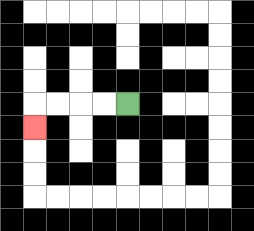{'start': '[5, 4]', 'end': '[1, 5]', 'path_directions': 'L,L,L,L,D', 'path_coordinates': '[[5, 4], [4, 4], [3, 4], [2, 4], [1, 4], [1, 5]]'}